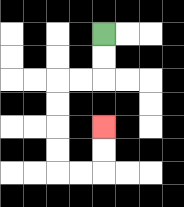{'start': '[4, 1]', 'end': '[4, 5]', 'path_directions': 'D,D,L,L,D,D,D,D,R,R,U,U', 'path_coordinates': '[[4, 1], [4, 2], [4, 3], [3, 3], [2, 3], [2, 4], [2, 5], [2, 6], [2, 7], [3, 7], [4, 7], [4, 6], [4, 5]]'}